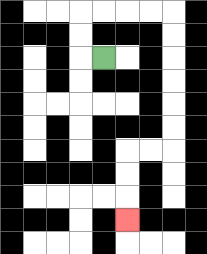{'start': '[4, 2]', 'end': '[5, 9]', 'path_directions': 'L,U,U,R,R,R,R,D,D,D,D,D,D,L,L,D,D,D', 'path_coordinates': '[[4, 2], [3, 2], [3, 1], [3, 0], [4, 0], [5, 0], [6, 0], [7, 0], [7, 1], [7, 2], [7, 3], [7, 4], [7, 5], [7, 6], [6, 6], [5, 6], [5, 7], [5, 8], [5, 9]]'}